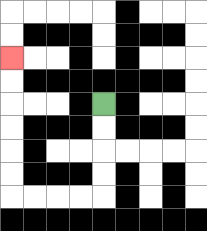{'start': '[4, 4]', 'end': '[0, 2]', 'path_directions': 'D,D,D,D,L,L,L,L,U,U,U,U,U,U', 'path_coordinates': '[[4, 4], [4, 5], [4, 6], [4, 7], [4, 8], [3, 8], [2, 8], [1, 8], [0, 8], [0, 7], [0, 6], [0, 5], [0, 4], [0, 3], [0, 2]]'}